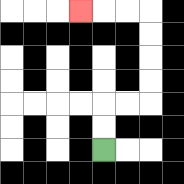{'start': '[4, 6]', 'end': '[3, 0]', 'path_directions': 'U,U,R,R,U,U,U,U,L,L,L', 'path_coordinates': '[[4, 6], [4, 5], [4, 4], [5, 4], [6, 4], [6, 3], [6, 2], [6, 1], [6, 0], [5, 0], [4, 0], [3, 0]]'}